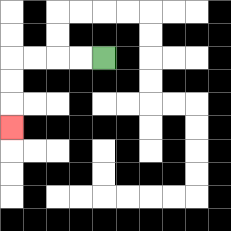{'start': '[4, 2]', 'end': '[0, 5]', 'path_directions': 'L,L,L,L,D,D,D', 'path_coordinates': '[[4, 2], [3, 2], [2, 2], [1, 2], [0, 2], [0, 3], [0, 4], [0, 5]]'}